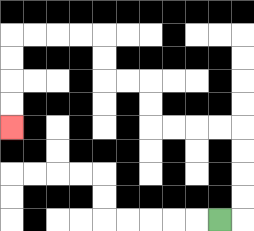{'start': '[9, 9]', 'end': '[0, 5]', 'path_directions': 'R,U,U,U,U,L,L,L,L,U,U,L,L,U,U,L,L,L,L,D,D,D,D', 'path_coordinates': '[[9, 9], [10, 9], [10, 8], [10, 7], [10, 6], [10, 5], [9, 5], [8, 5], [7, 5], [6, 5], [6, 4], [6, 3], [5, 3], [4, 3], [4, 2], [4, 1], [3, 1], [2, 1], [1, 1], [0, 1], [0, 2], [0, 3], [0, 4], [0, 5]]'}